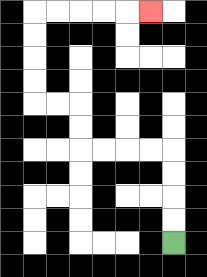{'start': '[7, 10]', 'end': '[6, 0]', 'path_directions': 'U,U,U,U,L,L,L,L,U,U,L,L,U,U,U,U,R,R,R,R,R', 'path_coordinates': '[[7, 10], [7, 9], [7, 8], [7, 7], [7, 6], [6, 6], [5, 6], [4, 6], [3, 6], [3, 5], [3, 4], [2, 4], [1, 4], [1, 3], [1, 2], [1, 1], [1, 0], [2, 0], [3, 0], [4, 0], [5, 0], [6, 0]]'}